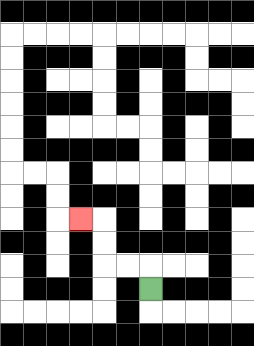{'start': '[6, 12]', 'end': '[3, 9]', 'path_directions': 'U,L,L,U,U,L', 'path_coordinates': '[[6, 12], [6, 11], [5, 11], [4, 11], [4, 10], [4, 9], [3, 9]]'}